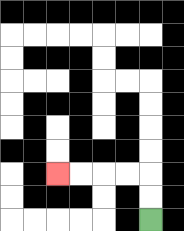{'start': '[6, 9]', 'end': '[2, 7]', 'path_directions': 'U,U,L,L,L,L', 'path_coordinates': '[[6, 9], [6, 8], [6, 7], [5, 7], [4, 7], [3, 7], [2, 7]]'}